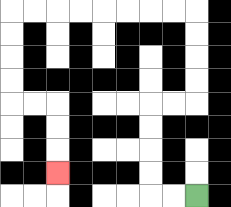{'start': '[8, 8]', 'end': '[2, 7]', 'path_directions': 'L,L,U,U,U,U,R,R,U,U,U,U,L,L,L,L,L,L,L,L,D,D,D,D,R,R,D,D,D', 'path_coordinates': '[[8, 8], [7, 8], [6, 8], [6, 7], [6, 6], [6, 5], [6, 4], [7, 4], [8, 4], [8, 3], [8, 2], [8, 1], [8, 0], [7, 0], [6, 0], [5, 0], [4, 0], [3, 0], [2, 0], [1, 0], [0, 0], [0, 1], [0, 2], [0, 3], [0, 4], [1, 4], [2, 4], [2, 5], [2, 6], [2, 7]]'}